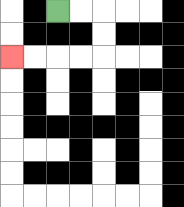{'start': '[2, 0]', 'end': '[0, 2]', 'path_directions': 'R,R,D,D,L,L,L,L', 'path_coordinates': '[[2, 0], [3, 0], [4, 0], [4, 1], [4, 2], [3, 2], [2, 2], [1, 2], [0, 2]]'}